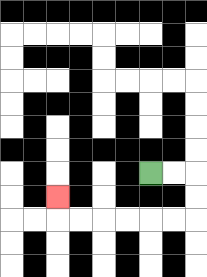{'start': '[6, 7]', 'end': '[2, 8]', 'path_directions': 'R,R,D,D,L,L,L,L,L,L,U', 'path_coordinates': '[[6, 7], [7, 7], [8, 7], [8, 8], [8, 9], [7, 9], [6, 9], [5, 9], [4, 9], [3, 9], [2, 9], [2, 8]]'}